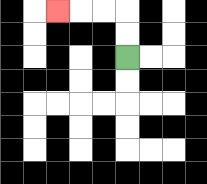{'start': '[5, 2]', 'end': '[2, 0]', 'path_directions': 'U,U,L,L,L', 'path_coordinates': '[[5, 2], [5, 1], [5, 0], [4, 0], [3, 0], [2, 0]]'}